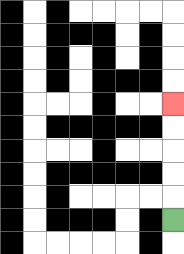{'start': '[7, 9]', 'end': '[7, 4]', 'path_directions': 'U,U,U,U,U', 'path_coordinates': '[[7, 9], [7, 8], [7, 7], [7, 6], [7, 5], [7, 4]]'}